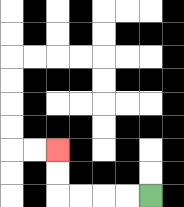{'start': '[6, 8]', 'end': '[2, 6]', 'path_directions': 'L,L,L,L,U,U', 'path_coordinates': '[[6, 8], [5, 8], [4, 8], [3, 8], [2, 8], [2, 7], [2, 6]]'}